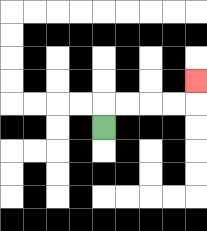{'start': '[4, 5]', 'end': '[8, 3]', 'path_directions': 'U,R,R,R,R,U', 'path_coordinates': '[[4, 5], [4, 4], [5, 4], [6, 4], [7, 4], [8, 4], [8, 3]]'}